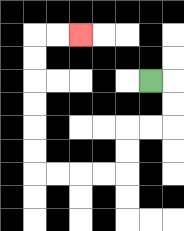{'start': '[6, 3]', 'end': '[3, 1]', 'path_directions': 'R,D,D,L,L,D,D,L,L,L,L,U,U,U,U,U,U,R,R', 'path_coordinates': '[[6, 3], [7, 3], [7, 4], [7, 5], [6, 5], [5, 5], [5, 6], [5, 7], [4, 7], [3, 7], [2, 7], [1, 7], [1, 6], [1, 5], [1, 4], [1, 3], [1, 2], [1, 1], [2, 1], [3, 1]]'}